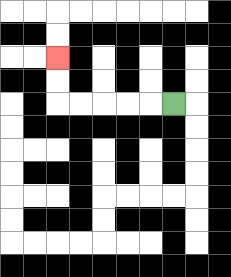{'start': '[7, 4]', 'end': '[2, 2]', 'path_directions': 'L,L,L,L,L,U,U', 'path_coordinates': '[[7, 4], [6, 4], [5, 4], [4, 4], [3, 4], [2, 4], [2, 3], [2, 2]]'}